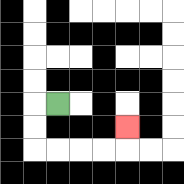{'start': '[2, 4]', 'end': '[5, 5]', 'path_directions': 'L,D,D,R,R,R,R,U', 'path_coordinates': '[[2, 4], [1, 4], [1, 5], [1, 6], [2, 6], [3, 6], [4, 6], [5, 6], [5, 5]]'}